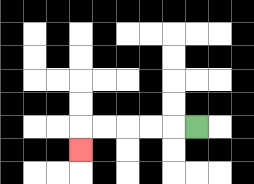{'start': '[8, 5]', 'end': '[3, 6]', 'path_directions': 'L,L,L,L,L,D', 'path_coordinates': '[[8, 5], [7, 5], [6, 5], [5, 5], [4, 5], [3, 5], [3, 6]]'}